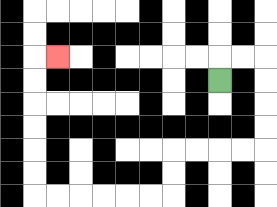{'start': '[9, 3]', 'end': '[2, 2]', 'path_directions': 'U,R,R,D,D,D,D,L,L,L,L,D,D,L,L,L,L,L,L,U,U,U,U,U,U,R', 'path_coordinates': '[[9, 3], [9, 2], [10, 2], [11, 2], [11, 3], [11, 4], [11, 5], [11, 6], [10, 6], [9, 6], [8, 6], [7, 6], [7, 7], [7, 8], [6, 8], [5, 8], [4, 8], [3, 8], [2, 8], [1, 8], [1, 7], [1, 6], [1, 5], [1, 4], [1, 3], [1, 2], [2, 2]]'}